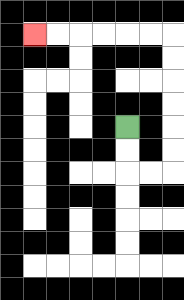{'start': '[5, 5]', 'end': '[1, 1]', 'path_directions': 'D,D,R,R,U,U,U,U,U,U,L,L,L,L,L,L', 'path_coordinates': '[[5, 5], [5, 6], [5, 7], [6, 7], [7, 7], [7, 6], [7, 5], [7, 4], [7, 3], [7, 2], [7, 1], [6, 1], [5, 1], [4, 1], [3, 1], [2, 1], [1, 1]]'}